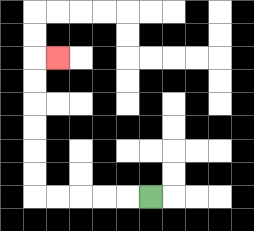{'start': '[6, 8]', 'end': '[2, 2]', 'path_directions': 'L,L,L,L,L,U,U,U,U,U,U,R', 'path_coordinates': '[[6, 8], [5, 8], [4, 8], [3, 8], [2, 8], [1, 8], [1, 7], [1, 6], [1, 5], [1, 4], [1, 3], [1, 2], [2, 2]]'}